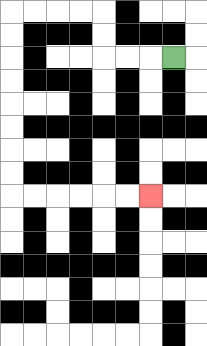{'start': '[7, 2]', 'end': '[6, 8]', 'path_directions': 'L,L,L,U,U,L,L,L,L,D,D,D,D,D,D,D,D,R,R,R,R,R,R', 'path_coordinates': '[[7, 2], [6, 2], [5, 2], [4, 2], [4, 1], [4, 0], [3, 0], [2, 0], [1, 0], [0, 0], [0, 1], [0, 2], [0, 3], [0, 4], [0, 5], [0, 6], [0, 7], [0, 8], [1, 8], [2, 8], [3, 8], [4, 8], [5, 8], [6, 8]]'}